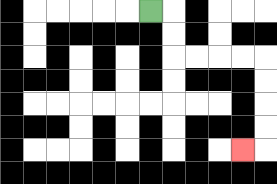{'start': '[6, 0]', 'end': '[10, 6]', 'path_directions': 'R,D,D,R,R,R,R,D,D,D,D,L', 'path_coordinates': '[[6, 0], [7, 0], [7, 1], [7, 2], [8, 2], [9, 2], [10, 2], [11, 2], [11, 3], [11, 4], [11, 5], [11, 6], [10, 6]]'}